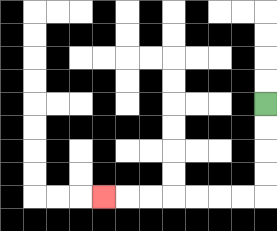{'start': '[11, 4]', 'end': '[4, 8]', 'path_directions': 'D,D,D,D,L,L,L,L,L,L,L', 'path_coordinates': '[[11, 4], [11, 5], [11, 6], [11, 7], [11, 8], [10, 8], [9, 8], [8, 8], [7, 8], [6, 8], [5, 8], [4, 8]]'}